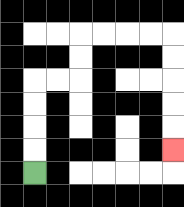{'start': '[1, 7]', 'end': '[7, 6]', 'path_directions': 'U,U,U,U,R,R,U,U,R,R,R,R,D,D,D,D,D', 'path_coordinates': '[[1, 7], [1, 6], [1, 5], [1, 4], [1, 3], [2, 3], [3, 3], [3, 2], [3, 1], [4, 1], [5, 1], [6, 1], [7, 1], [7, 2], [7, 3], [7, 4], [7, 5], [7, 6]]'}